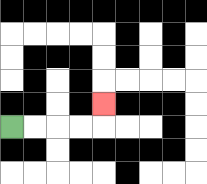{'start': '[0, 5]', 'end': '[4, 4]', 'path_directions': 'R,R,R,R,U', 'path_coordinates': '[[0, 5], [1, 5], [2, 5], [3, 5], [4, 5], [4, 4]]'}